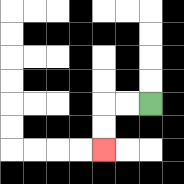{'start': '[6, 4]', 'end': '[4, 6]', 'path_directions': 'L,L,D,D', 'path_coordinates': '[[6, 4], [5, 4], [4, 4], [4, 5], [4, 6]]'}